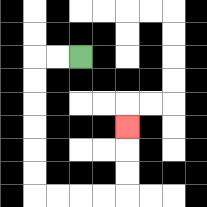{'start': '[3, 2]', 'end': '[5, 5]', 'path_directions': 'L,L,D,D,D,D,D,D,R,R,R,R,U,U,U', 'path_coordinates': '[[3, 2], [2, 2], [1, 2], [1, 3], [1, 4], [1, 5], [1, 6], [1, 7], [1, 8], [2, 8], [3, 8], [4, 8], [5, 8], [5, 7], [5, 6], [5, 5]]'}